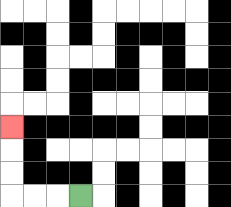{'start': '[3, 8]', 'end': '[0, 5]', 'path_directions': 'L,L,L,U,U,U', 'path_coordinates': '[[3, 8], [2, 8], [1, 8], [0, 8], [0, 7], [0, 6], [0, 5]]'}